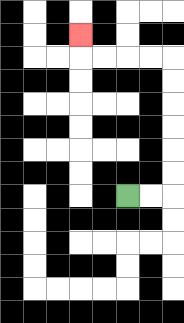{'start': '[5, 8]', 'end': '[3, 1]', 'path_directions': 'R,R,U,U,U,U,U,U,L,L,L,L,U', 'path_coordinates': '[[5, 8], [6, 8], [7, 8], [7, 7], [7, 6], [7, 5], [7, 4], [7, 3], [7, 2], [6, 2], [5, 2], [4, 2], [3, 2], [3, 1]]'}